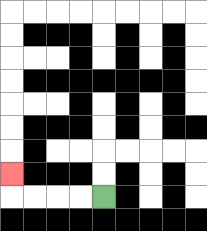{'start': '[4, 8]', 'end': '[0, 7]', 'path_directions': 'L,L,L,L,U', 'path_coordinates': '[[4, 8], [3, 8], [2, 8], [1, 8], [0, 8], [0, 7]]'}